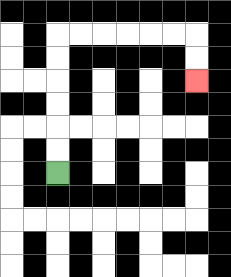{'start': '[2, 7]', 'end': '[8, 3]', 'path_directions': 'U,U,U,U,U,U,R,R,R,R,R,R,D,D', 'path_coordinates': '[[2, 7], [2, 6], [2, 5], [2, 4], [2, 3], [2, 2], [2, 1], [3, 1], [4, 1], [5, 1], [6, 1], [7, 1], [8, 1], [8, 2], [8, 3]]'}